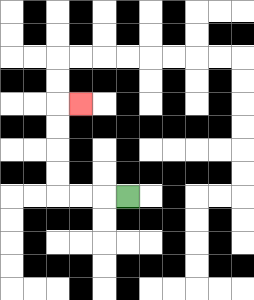{'start': '[5, 8]', 'end': '[3, 4]', 'path_directions': 'L,L,L,U,U,U,U,R', 'path_coordinates': '[[5, 8], [4, 8], [3, 8], [2, 8], [2, 7], [2, 6], [2, 5], [2, 4], [3, 4]]'}